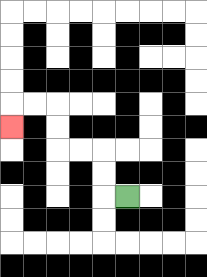{'start': '[5, 8]', 'end': '[0, 5]', 'path_directions': 'L,U,U,L,L,U,U,L,L,D', 'path_coordinates': '[[5, 8], [4, 8], [4, 7], [4, 6], [3, 6], [2, 6], [2, 5], [2, 4], [1, 4], [0, 4], [0, 5]]'}